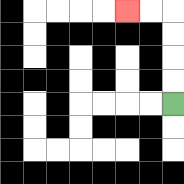{'start': '[7, 4]', 'end': '[5, 0]', 'path_directions': 'U,U,U,U,L,L', 'path_coordinates': '[[7, 4], [7, 3], [7, 2], [7, 1], [7, 0], [6, 0], [5, 0]]'}